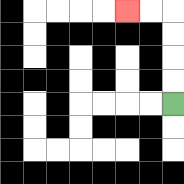{'start': '[7, 4]', 'end': '[5, 0]', 'path_directions': 'U,U,U,U,L,L', 'path_coordinates': '[[7, 4], [7, 3], [7, 2], [7, 1], [7, 0], [6, 0], [5, 0]]'}